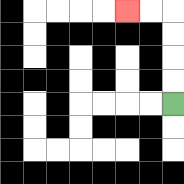{'start': '[7, 4]', 'end': '[5, 0]', 'path_directions': 'U,U,U,U,L,L', 'path_coordinates': '[[7, 4], [7, 3], [7, 2], [7, 1], [7, 0], [6, 0], [5, 0]]'}